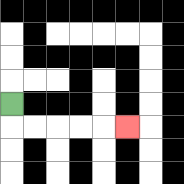{'start': '[0, 4]', 'end': '[5, 5]', 'path_directions': 'D,R,R,R,R,R', 'path_coordinates': '[[0, 4], [0, 5], [1, 5], [2, 5], [3, 5], [4, 5], [5, 5]]'}